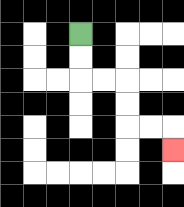{'start': '[3, 1]', 'end': '[7, 6]', 'path_directions': 'D,D,R,R,D,D,R,R,D', 'path_coordinates': '[[3, 1], [3, 2], [3, 3], [4, 3], [5, 3], [5, 4], [5, 5], [6, 5], [7, 5], [7, 6]]'}